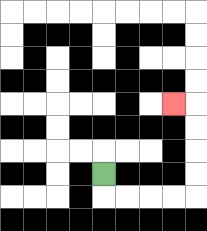{'start': '[4, 7]', 'end': '[7, 4]', 'path_directions': 'D,R,R,R,R,U,U,U,U,L', 'path_coordinates': '[[4, 7], [4, 8], [5, 8], [6, 8], [7, 8], [8, 8], [8, 7], [8, 6], [8, 5], [8, 4], [7, 4]]'}